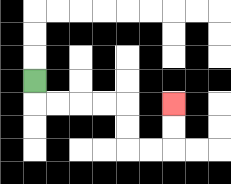{'start': '[1, 3]', 'end': '[7, 4]', 'path_directions': 'D,R,R,R,R,D,D,R,R,U,U', 'path_coordinates': '[[1, 3], [1, 4], [2, 4], [3, 4], [4, 4], [5, 4], [5, 5], [5, 6], [6, 6], [7, 6], [7, 5], [7, 4]]'}